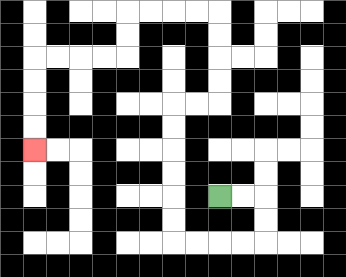{'start': '[9, 8]', 'end': '[1, 6]', 'path_directions': 'R,R,D,D,L,L,L,L,U,U,U,U,U,U,R,R,U,U,U,U,L,L,L,L,D,D,L,L,L,L,D,D,D,D', 'path_coordinates': '[[9, 8], [10, 8], [11, 8], [11, 9], [11, 10], [10, 10], [9, 10], [8, 10], [7, 10], [7, 9], [7, 8], [7, 7], [7, 6], [7, 5], [7, 4], [8, 4], [9, 4], [9, 3], [9, 2], [9, 1], [9, 0], [8, 0], [7, 0], [6, 0], [5, 0], [5, 1], [5, 2], [4, 2], [3, 2], [2, 2], [1, 2], [1, 3], [1, 4], [1, 5], [1, 6]]'}